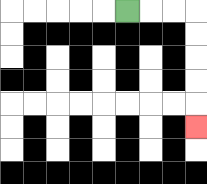{'start': '[5, 0]', 'end': '[8, 5]', 'path_directions': 'R,R,R,D,D,D,D,D', 'path_coordinates': '[[5, 0], [6, 0], [7, 0], [8, 0], [8, 1], [8, 2], [8, 3], [8, 4], [8, 5]]'}